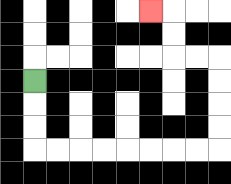{'start': '[1, 3]', 'end': '[6, 0]', 'path_directions': 'D,D,D,R,R,R,R,R,R,R,R,U,U,U,U,L,L,U,U,L', 'path_coordinates': '[[1, 3], [1, 4], [1, 5], [1, 6], [2, 6], [3, 6], [4, 6], [5, 6], [6, 6], [7, 6], [8, 6], [9, 6], [9, 5], [9, 4], [9, 3], [9, 2], [8, 2], [7, 2], [7, 1], [7, 0], [6, 0]]'}